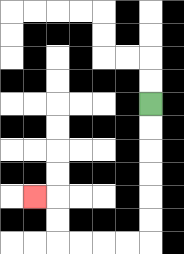{'start': '[6, 4]', 'end': '[1, 8]', 'path_directions': 'D,D,D,D,D,D,L,L,L,L,U,U,L', 'path_coordinates': '[[6, 4], [6, 5], [6, 6], [6, 7], [6, 8], [6, 9], [6, 10], [5, 10], [4, 10], [3, 10], [2, 10], [2, 9], [2, 8], [1, 8]]'}